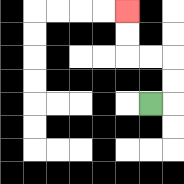{'start': '[6, 4]', 'end': '[5, 0]', 'path_directions': 'R,U,U,L,L,U,U', 'path_coordinates': '[[6, 4], [7, 4], [7, 3], [7, 2], [6, 2], [5, 2], [5, 1], [5, 0]]'}